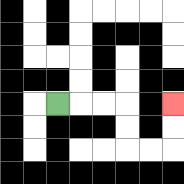{'start': '[2, 4]', 'end': '[7, 4]', 'path_directions': 'R,R,R,D,D,R,R,U,U', 'path_coordinates': '[[2, 4], [3, 4], [4, 4], [5, 4], [5, 5], [5, 6], [6, 6], [7, 6], [7, 5], [7, 4]]'}